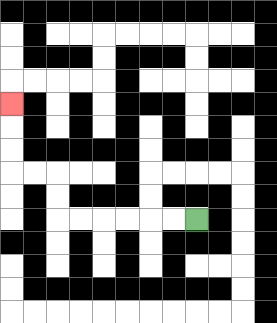{'start': '[8, 9]', 'end': '[0, 4]', 'path_directions': 'L,L,L,L,L,L,U,U,L,L,U,U,U', 'path_coordinates': '[[8, 9], [7, 9], [6, 9], [5, 9], [4, 9], [3, 9], [2, 9], [2, 8], [2, 7], [1, 7], [0, 7], [0, 6], [0, 5], [0, 4]]'}